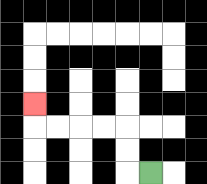{'start': '[6, 7]', 'end': '[1, 4]', 'path_directions': 'L,U,U,L,L,L,L,U', 'path_coordinates': '[[6, 7], [5, 7], [5, 6], [5, 5], [4, 5], [3, 5], [2, 5], [1, 5], [1, 4]]'}